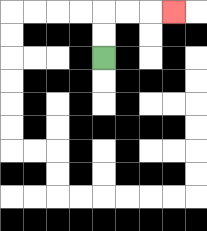{'start': '[4, 2]', 'end': '[7, 0]', 'path_directions': 'U,U,R,R,R', 'path_coordinates': '[[4, 2], [4, 1], [4, 0], [5, 0], [6, 0], [7, 0]]'}